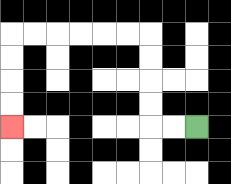{'start': '[8, 5]', 'end': '[0, 5]', 'path_directions': 'L,L,U,U,U,U,L,L,L,L,L,L,D,D,D,D', 'path_coordinates': '[[8, 5], [7, 5], [6, 5], [6, 4], [6, 3], [6, 2], [6, 1], [5, 1], [4, 1], [3, 1], [2, 1], [1, 1], [0, 1], [0, 2], [0, 3], [0, 4], [0, 5]]'}